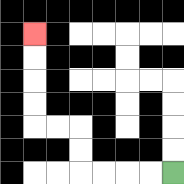{'start': '[7, 7]', 'end': '[1, 1]', 'path_directions': 'L,L,L,L,U,U,L,L,U,U,U,U', 'path_coordinates': '[[7, 7], [6, 7], [5, 7], [4, 7], [3, 7], [3, 6], [3, 5], [2, 5], [1, 5], [1, 4], [1, 3], [1, 2], [1, 1]]'}